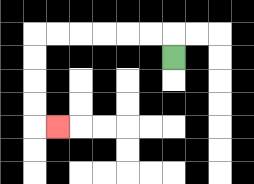{'start': '[7, 2]', 'end': '[2, 5]', 'path_directions': 'U,L,L,L,L,L,L,D,D,D,D,R', 'path_coordinates': '[[7, 2], [7, 1], [6, 1], [5, 1], [4, 1], [3, 1], [2, 1], [1, 1], [1, 2], [1, 3], [1, 4], [1, 5], [2, 5]]'}